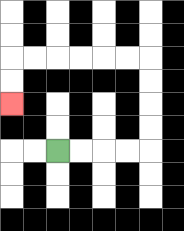{'start': '[2, 6]', 'end': '[0, 4]', 'path_directions': 'R,R,R,R,U,U,U,U,L,L,L,L,L,L,D,D', 'path_coordinates': '[[2, 6], [3, 6], [4, 6], [5, 6], [6, 6], [6, 5], [6, 4], [6, 3], [6, 2], [5, 2], [4, 2], [3, 2], [2, 2], [1, 2], [0, 2], [0, 3], [0, 4]]'}